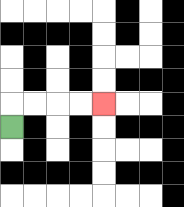{'start': '[0, 5]', 'end': '[4, 4]', 'path_directions': 'U,R,R,R,R', 'path_coordinates': '[[0, 5], [0, 4], [1, 4], [2, 4], [3, 4], [4, 4]]'}